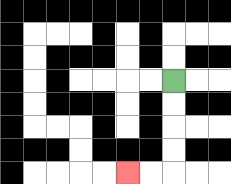{'start': '[7, 3]', 'end': '[5, 7]', 'path_directions': 'D,D,D,D,L,L', 'path_coordinates': '[[7, 3], [7, 4], [7, 5], [7, 6], [7, 7], [6, 7], [5, 7]]'}